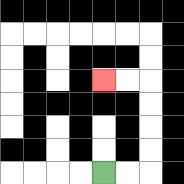{'start': '[4, 7]', 'end': '[4, 3]', 'path_directions': 'R,R,U,U,U,U,L,L', 'path_coordinates': '[[4, 7], [5, 7], [6, 7], [6, 6], [6, 5], [6, 4], [6, 3], [5, 3], [4, 3]]'}